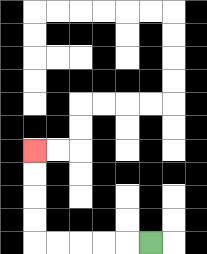{'start': '[6, 10]', 'end': '[1, 6]', 'path_directions': 'L,L,L,L,L,U,U,U,U', 'path_coordinates': '[[6, 10], [5, 10], [4, 10], [3, 10], [2, 10], [1, 10], [1, 9], [1, 8], [1, 7], [1, 6]]'}